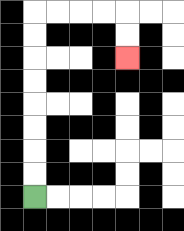{'start': '[1, 8]', 'end': '[5, 2]', 'path_directions': 'U,U,U,U,U,U,U,U,R,R,R,R,D,D', 'path_coordinates': '[[1, 8], [1, 7], [1, 6], [1, 5], [1, 4], [1, 3], [1, 2], [1, 1], [1, 0], [2, 0], [3, 0], [4, 0], [5, 0], [5, 1], [5, 2]]'}